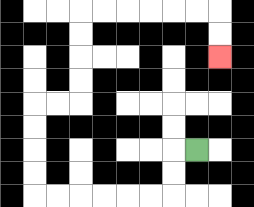{'start': '[8, 6]', 'end': '[9, 2]', 'path_directions': 'L,D,D,L,L,L,L,L,L,U,U,U,U,R,R,U,U,U,U,R,R,R,R,R,R,D,D', 'path_coordinates': '[[8, 6], [7, 6], [7, 7], [7, 8], [6, 8], [5, 8], [4, 8], [3, 8], [2, 8], [1, 8], [1, 7], [1, 6], [1, 5], [1, 4], [2, 4], [3, 4], [3, 3], [3, 2], [3, 1], [3, 0], [4, 0], [5, 0], [6, 0], [7, 0], [8, 0], [9, 0], [9, 1], [9, 2]]'}